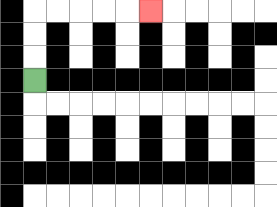{'start': '[1, 3]', 'end': '[6, 0]', 'path_directions': 'U,U,U,R,R,R,R,R', 'path_coordinates': '[[1, 3], [1, 2], [1, 1], [1, 0], [2, 0], [3, 0], [4, 0], [5, 0], [6, 0]]'}